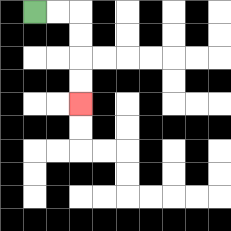{'start': '[1, 0]', 'end': '[3, 4]', 'path_directions': 'R,R,D,D,D,D', 'path_coordinates': '[[1, 0], [2, 0], [3, 0], [3, 1], [3, 2], [3, 3], [3, 4]]'}